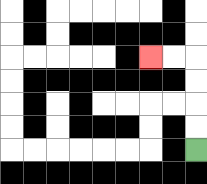{'start': '[8, 6]', 'end': '[6, 2]', 'path_directions': 'U,U,U,U,L,L', 'path_coordinates': '[[8, 6], [8, 5], [8, 4], [8, 3], [8, 2], [7, 2], [6, 2]]'}